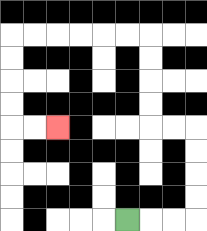{'start': '[5, 9]', 'end': '[2, 5]', 'path_directions': 'R,R,R,U,U,U,U,L,L,U,U,U,U,L,L,L,L,L,L,D,D,D,D,R,R', 'path_coordinates': '[[5, 9], [6, 9], [7, 9], [8, 9], [8, 8], [8, 7], [8, 6], [8, 5], [7, 5], [6, 5], [6, 4], [6, 3], [6, 2], [6, 1], [5, 1], [4, 1], [3, 1], [2, 1], [1, 1], [0, 1], [0, 2], [0, 3], [0, 4], [0, 5], [1, 5], [2, 5]]'}